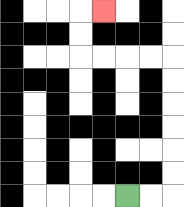{'start': '[5, 8]', 'end': '[4, 0]', 'path_directions': 'R,R,U,U,U,U,U,U,L,L,L,L,U,U,R', 'path_coordinates': '[[5, 8], [6, 8], [7, 8], [7, 7], [7, 6], [7, 5], [7, 4], [7, 3], [7, 2], [6, 2], [5, 2], [4, 2], [3, 2], [3, 1], [3, 0], [4, 0]]'}